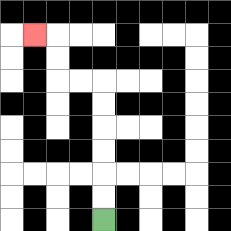{'start': '[4, 9]', 'end': '[1, 1]', 'path_directions': 'U,U,U,U,U,U,L,L,U,U,L', 'path_coordinates': '[[4, 9], [4, 8], [4, 7], [4, 6], [4, 5], [4, 4], [4, 3], [3, 3], [2, 3], [2, 2], [2, 1], [1, 1]]'}